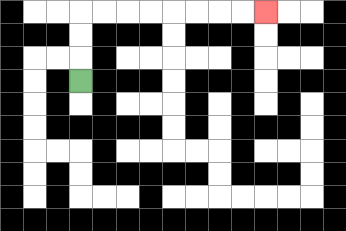{'start': '[3, 3]', 'end': '[11, 0]', 'path_directions': 'U,U,U,R,R,R,R,R,R,R,R', 'path_coordinates': '[[3, 3], [3, 2], [3, 1], [3, 0], [4, 0], [5, 0], [6, 0], [7, 0], [8, 0], [9, 0], [10, 0], [11, 0]]'}